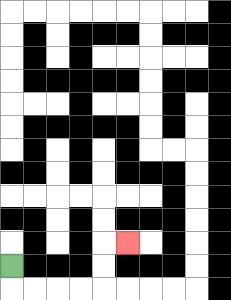{'start': '[0, 11]', 'end': '[5, 10]', 'path_directions': 'D,R,R,R,R,U,U,R', 'path_coordinates': '[[0, 11], [0, 12], [1, 12], [2, 12], [3, 12], [4, 12], [4, 11], [4, 10], [5, 10]]'}